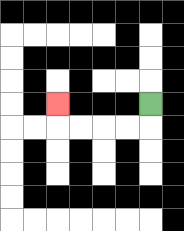{'start': '[6, 4]', 'end': '[2, 4]', 'path_directions': 'D,L,L,L,L,U', 'path_coordinates': '[[6, 4], [6, 5], [5, 5], [4, 5], [3, 5], [2, 5], [2, 4]]'}